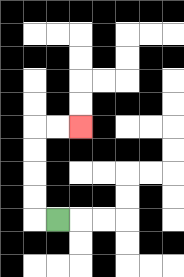{'start': '[2, 9]', 'end': '[3, 5]', 'path_directions': 'L,U,U,U,U,R,R', 'path_coordinates': '[[2, 9], [1, 9], [1, 8], [1, 7], [1, 6], [1, 5], [2, 5], [3, 5]]'}